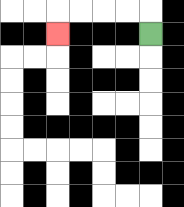{'start': '[6, 1]', 'end': '[2, 1]', 'path_directions': 'U,L,L,L,L,D', 'path_coordinates': '[[6, 1], [6, 0], [5, 0], [4, 0], [3, 0], [2, 0], [2, 1]]'}